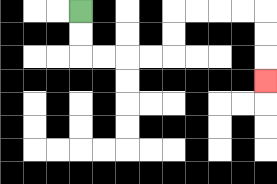{'start': '[3, 0]', 'end': '[11, 3]', 'path_directions': 'D,D,R,R,R,R,U,U,R,R,R,R,D,D,D', 'path_coordinates': '[[3, 0], [3, 1], [3, 2], [4, 2], [5, 2], [6, 2], [7, 2], [7, 1], [7, 0], [8, 0], [9, 0], [10, 0], [11, 0], [11, 1], [11, 2], [11, 3]]'}